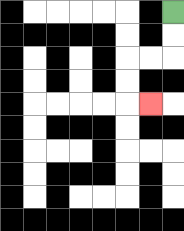{'start': '[7, 0]', 'end': '[6, 4]', 'path_directions': 'D,D,L,L,D,D,R', 'path_coordinates': '[[7, 0], [7, 1], [7, 2], [6, 2], [5, 2], [5, 3], [5, 4], [6, 4]]'}